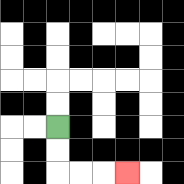{'start': '[2, 5]', 'end': '[5, 7]', 'path_directions': 'D,D,R,R,R', 'path_coordinates': '[[2, 5], [2, 6], [2, 7], [3, 7], [4, 7], [5, 7]]'}